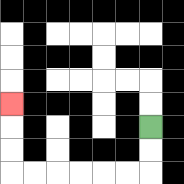{'start': '[6, 5]', 'end': '[0, 4]', 'path_directions': 'D,D,L,L,L,L,L,L,U,U,U', 'path_coordinates': '[[6, 5], [6, 6], [6, 7], [5, 7], [4, 7], [3, 7], [2, 7], [1, 7], [0, 7], [0, 6], [0, 5], [0, 4]]'}